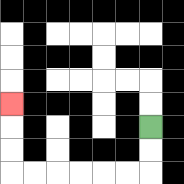{'start': '[6, 5]', 'end': '[0, 4]', 'path_directions': 'D,D,L,L,L,L,L,L,U,U,U', 'path_coordinates': '[[6, 5], [6, 6], [6, 7], [5, 7], [4, 7], [3, 7], [2, 7], [1, 7], [0, 7], [0, 6], [0, 5], [0, 4]]'}